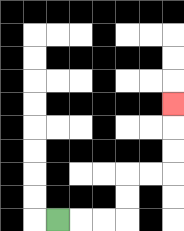{'start': '[2, 9]', 'end': '[7, 4]', 'path_directions': 'R,R,R,U,U,R,R,U,U,U', 'path_coordinates': '[[2, 9], [3, 9], [4, 9], [5, 9], [5, 8], [5, 7], [6, 7], [7, 7], [7, 6], [7, 5], [7, 4]]'}